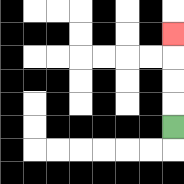{'start': '[7, 5]', 'end': '[7, 1]', 'path_directions': 'U,U,U,U', 'path_coordinates': '[[7, 5], [7, 4], [7, 3], [7, 2], [7, 1]]'}